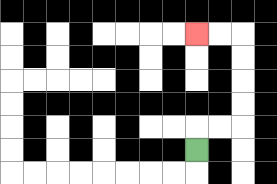{'start': '[8, 6]', 'end': '[8, 1]', 'path_directions': 'U,R,R,U,U,U,U,L,L', 'path_coordinates': '[[8, 6], [8, 5], [9, 5], [10, 5], [10, 4], [10, 3], [10, 2], [10, 1], [9, 1], [8, 1]]'}